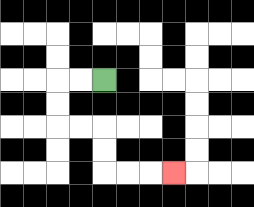{'start': '[4, 3]', 'end': '[7, 7]', 'path_directions': 'L,L,D,D,R,R,D,D,R,R,R', 'path_coordinates': '[[4, 3], [3, 3], [2, 3], [2, 4], [2, 5], [3, 5], [4, 5], [4, 6], [4, 7], [5, 7], [6, 7], [7, 7]]'}